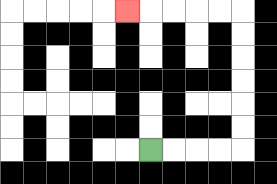{'start': '[6, 6]', 'end': '[5, 0]', 'path_directions': 'R,R,R,R,U,U,U,U,U,U,L,L,L,L,L', 'path_coordinates': '[[6, 6], [7, 6], [8, 6], [9, 6], [10, 6], [10, 5], [10, 4], [10, 3], [10, 2], [10, 1], [10, 0], [9, 0], [8, 0], [7, 0], [6, 0], [5, 0]]'}